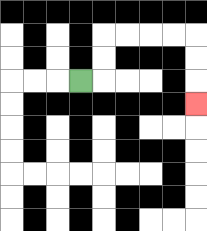{'start': '[3, 3]', 'end': '[8, 4]', 'path_directions': 'R,U,U,R,R,R,R,D,D,D', 'path_coordinates': '[[3, 3], [4, 3], [4, 2], [4, 1], [5, 1], [6, 1], [7, 1], [8, 1], [8, 2], [8, 3], [8, 4]]'}